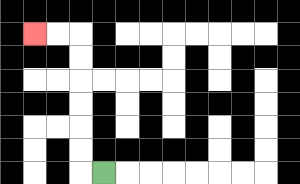{'start': '[4, 7]', 'end': '[1, 1]', 'path_directions': 'L,U,U,U,U,U,U,L,L', 'path_coordinates': '[[4, 7], [3, 7], [3, 6], [3, 5], [3, 4], [3, 3], [3, 2], [3, 1], [2, 1], [1, 1]]'}